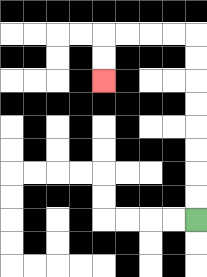{'start': '[8, 9]', 'end': '[4, 3]', 'path_directions': 'U,U,U,U,U,U,U,U,L,L,L,L,D,D', 'path_coordinates': '[[8, 9], [8, 8], [8, 7], [8, 6], [8, 5], [8, 4], [8, 3], [8, 2], [8, 1], [7, 1], [6, 1], [5, 1], [4, 1], [4, 2], [4, 3]]'}